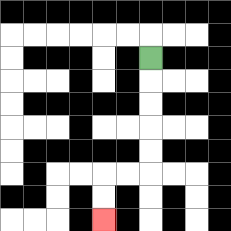{'start': '[6, 2]', 'end': '[4, 9]', 'path_directions': 'D,D,D,D,D,L,L,D,D', 'path_coordinates': '[[6, 2], [6, 3], [6, 4], [6, 5], [6, 6], [6, 7], [5, 7], [4, 7], [4, 8], [4, 9]]'}